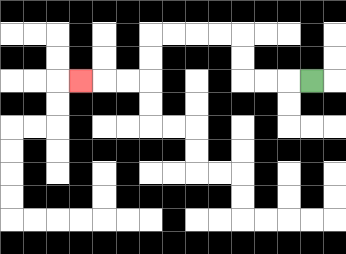{'start': '[13, 3]', 'end': '[3, 3]', 'path_directions': 'L,L,L,U,U,L,L,L,L,D,D,L,L,L', 'path_coordinates': '[[13, 3], [12, 3], [11, 3], [10, 3], [10, 2], [10, 1], [9, 1], [8, 1], [7, 1], [6, 1], [6, 2], [6, 3], [5, 3], [4, 3], [3, 3]]'}